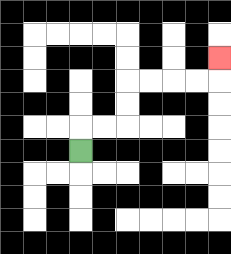{'start': '[3, 6]', 'end': '[9, 2]', 'path_directions': 'U,R,R,U,U,R,R,R,R,U', 'path_coordinates': '[[3, 6], [3, 5], [4, 5], [5, 5], [5, 4], [5, 3], [6, 3], [7, 3], [8, 3], [9, 3], [9, 2]]'}